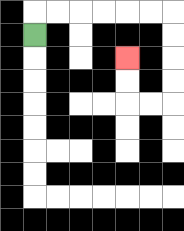{'start': '[1, 1]', 'end': '[5, 2]', 'path_directions': 'U,R,R,R,R,R,R,D,D,D,D,L,L,U,U', 'path_coordinates': '[[1, 1], [1, 0], [2, 0], [3, 0], [4, 0], [5, 0], [6, 0], [7, 0], [7, 1], [7, 2], [7, 3], [7, 4], [6, 4], [5, 4], [5, 3], [5, 2]]'}